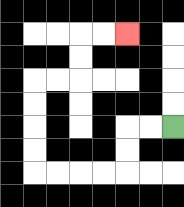{'start': '[7, 5]', 'end': '[5, 1]', 'path_directions': 'L,L,D,D,L,L,L,L,U,U,U,U,R,R,U,U,R,R', 'path_coordinates': '[[7, 5], [6, 5], [5, 5], [5, 6], [5, 7], [4, 7], [3, 7], [2, 7], [1, 7], [1, 6], [1, 5], [1, 4], [1, 3], [2, 3], [3, 3], [3, 2], [3, 1], [4, 1], [5, 1]]'}